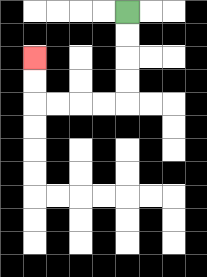{'start': '[5, 0]', 'end': '[1, 2]', 'path_directions': 'D,D,D,D,L,L,L,L,U,U', 'path_coordinates': '[[5, 0], [5, 1], [5, 2], [5, 3], [5, 4], [4, 4], [3, 4], [2, 4], [1, 4], [1, 3], [1, 2]]'}